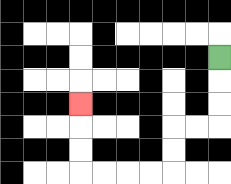{'start': '[9, 2]', 'end': '[3, 4]', 'path_directions': 'D,D,D,L,L,D,D,L,L,L,L,U,U,U', 'path_coordinates': '[[9, 2], [9, 3], [9, 4], [9, 5], [8, 5], [7, 5], [7, 6], [7, 7], [6, 7], [5, 7], [4, 7], [3, 7], [3, 6], [3, 5], [3, 4]]'}